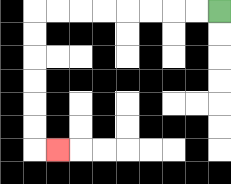{'start': '[9, 0]', 'end': '[2, 6]', 'path_directions': 'L,L,L,L,L,L,L,L,D,D,D,D,D,D,R', 'path_coordinates': '[[9, 0], [8, 0], [7, 0], [6, 0], [5, 0], [4, 0], [3, 0], [2, 0], [1, 0], [1, 1], [1, 2], [1, 3], [1, 4], [1, 5], [1, 6], [2, 6]]'}